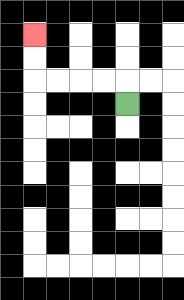{'start': '[5, 4]', 'end': '[1, 1]', 'path_directions': 'U,L,L,L,L,U,U', 'path_coordinates': '[[5, 4], [5, 3], [4, 3], [3, 3], [2, 3], [1, 3], [1, 2], [1, 1]]'}